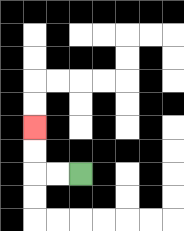{'start': '[3, 7]', 'end': '[1, 5]', 'path_directions': 'L,L,U,U', 'path_coordinates': '[[3, 7], [2, 7], [1, 7], [1, 6], [1, 5]]'}